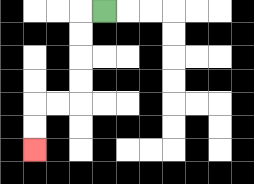{'start': '[4, 0]', 'end': '[1, 6]', 'path_directions': 'L,D,D,D,D,L,L,D,D', 'path_coordinates': '[[4, 0], [3, 0], [3, 1], [3, 2], [3, 3], [3, 4], [2, 4], [1, 4], [1, 5], [1, 6]]'}